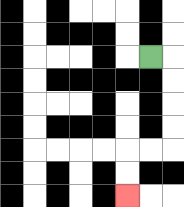{'start': '[6, 2]', 'end': '[5, 8]', 'path_directions': 'R,D,D,D,D,L,L,D,D', 'path_coordinates': '[[6, 2], [7, 2], [7, 3], [7, 4], [7, 5], [7, 6], [6, 6], [5, 6], [5, 7], [5, 8]]'}